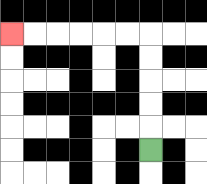{'start': '[6, 6]', 'end': '[0, 1]', 'path_directions': 'U,U,U,U,U,L,L,L,L,L,L', 'path_coordinates': '[[6, 6], [6, 5], [6, 4], [6, 3], [6, 2], [6, 1], [5, 1], [4, 1], [3, 1], [2, 1], [1, 1], [0, 1]]'}